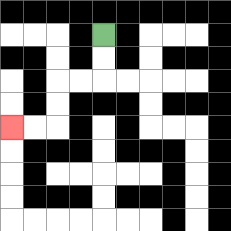{'start': '[4, 1]', 'end': '[0, 5]', 'path_directions': 'D,D,L,L,D,D,L,L', 'path_coordinates': '[[4, 1], [4, 2], [4, 3], [3, 3], [2, 3], [2, 4], [2, 5], [1, 5], [0, 5]]'}